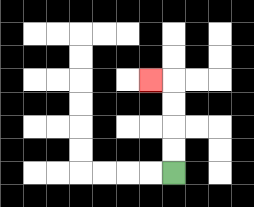{'start': '[7, 7]', 'end': '[6, 3]', 'path_directions': 'U,U,U,U,L', 'path_coordinates': '[[7, 7], [7, 6], [7, 5], [7, 4], [7, 3], [6, 3]]'}